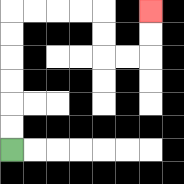{'start': '[0, 6]', 'end': '[6, 0]', 'path_directions': 'U,U,U,U,U,U,R,R,R,R,D,D,R,R,U,U', 'path_coordinates': '[[0, 6], [0, 5], [0, 4], [0, 3], [0, 2], [0, 1], [0, 0], [1, 0], [2, 0], [3, 0], [4, 0], [4, 1], [4, 2], [5, 2], [6, 2], [6, 1], [6, 0]]'}